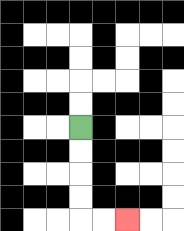{'start': '[3, 5]', 'end': '[5, 9]', 'path_directions': 'D,D,D,D,R,R', 'path_coordinates': '[[3, 5], [3, 6], [3, 7], [3, 8], [3, 9], [4, 9], [5, 9]]'}